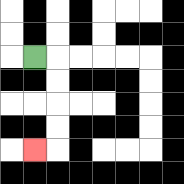{'start': '[1, 2]', 'end': '[1, 6]', 'path_directions': 'R,D,D,D,D,L', 'path_coordinates': '[[1, 2], [2, 2], [2, 3], [2, 4], [2, 5], [2, 6], [1, 6]]'}